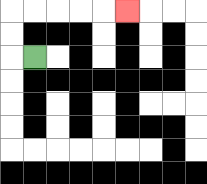{'start': '[1, 2]', 'end': '[5, 0]', 'path_directions': 'L,U,U,R,R,R,R,R', 'path_coordinates': '[[1, 2], [0, 2], [0, 1], [0, 0], [1, 0], [2, 0], [3, 0], [4, 0], [5, 0]]'}